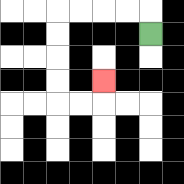{'start': '[6, 1]', 'end': '[4, 3]', 'path_directions': 'U,L,L,L,L,D,D,D,D,R,R,U', 'path_coordinates': '[[6, 1], [6, 0], [5, 0], [4, 0], [3, 0], [2, 0], [2, 1], [2, 2], [2, 3], [2, 4], [3, 4], [4, 4], [4, 3]]'}